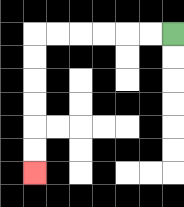{'start': '[7, 1]', 'end': '[1, 7]', 'path_directions': 'L,L,L,L,L,L,D,D,D,D,D,D', 'path_coordinates': '[[7, 1], [6, 1], [5, 1], [4, 1], [3, 1], [2, 1], [1, 1], [1, 2], [1, 3], [1, 4], [1, 5], [1, 6], [1, 7]]'}